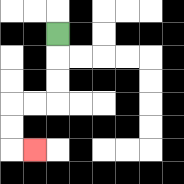{'start': '[2, 1]', 'end': '[1, 6]', 'path_directions': 'D,D,D,L,L,D,D,R', 'path_coordinates': '[[2, 1], [2, 2], [2, 3], [2, 4], [1, 4], [0, 4], [0, 5], [0, 6], [1, 6]]'}